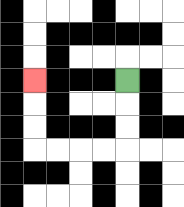{'start': '[5, 3]', 'end': '[1, 3]', 'path_directions': 'D,D,D,L,L,L,L,U,U,U', 'path_coordinates': '[[5, 3], [5, 4], [5, 5], [5, 6], [4, 6], [3, 6], [2, 6], [1, 6], [1, 5], [1, 4], [1, 3]]'}